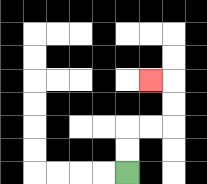{'start': '[5, 7]', 'end': '[6, 3]', 'path_directions': 'U,U,R,R,U,U,L', 'path_coordinates': '[[5, 7], [5, 6], [5, 5], [6, 5], [7, 5], [7, 4], [7, 3], [6, 3]]'}